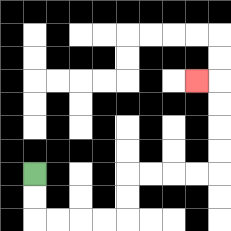{'start': '[1, 7]', 'end': '[8, 3]', 'path_directions': 'D,D,R,R,R,R,U,U,R,R,R,R,U,U,U,U,L', 'path_coordinates': '[[1, 7], [1, 8], [1, 9], [2, 9], [3, 9], [4, 9], [5, 9], [5, 8], [5, 7], [6, 7], [7, 7], [8, 7], [9, 7], [9, 6], [9, 5], [9, 4], [9, 3], [8, 3]]'}